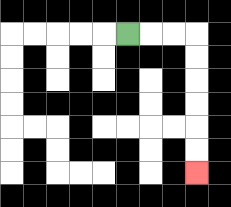{'start': '[5, 1]', 'end': '[8, 7]', 'path_directions': 'R,R,R,D,D,D,D,D,D', 'path_coordinates': '[[5, 1], [6, 1], [7, 1], [8, 1], [8, 2], [8, 3], [8, 4], [8, 5], [8, 6], [8, 7]]'}